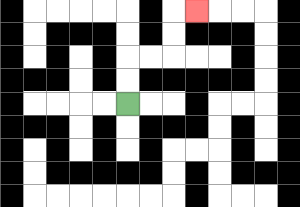{'start': '[5, 4]', 'end': '[8, 0]', 'path_directions': 'U,U,R,R,U,U,R', 'path_coordinates': '[[5, 4], [5, 3], [5, 2], [6, 2], [7, 2], [7, 1], [7, 0], [8, 0]]'}